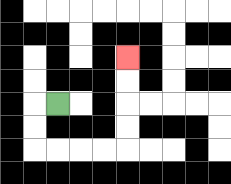{'start': '[2, 4]', 'end': '[5, 2]', 'path_directions': 'L,D,D,R,R,R,R,U,U,U,U', 'path_coordinates': '[[2, 4], [1, 4], [1, 5], [1, 6], [2, 6], [3, 6], [4, 6], [5, 6], [5, 5], [5, 4], [5, 3], [5, 2]]'}